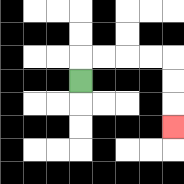{'start': '[3, 3]', 'end': '[7, 5]', 'path_directions': 'U,R,R,R,R,D,D,D', 'path_coordinates': '[[3, 3], [3, 2], [4, 2], [5, 2], [6, 2], [7, 2], [7, 3], [7, 4], [7, 5]]'}